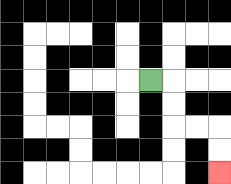{'start': '[6, 3]', 'end': '[9, 7]', 'path_directions': 'R,D,D,R,R,D,D', 'path_coordinates': '[[6, 3], [7, 3], [7, 4], [7, 5], [8, 5], [9, 5], [9, 6], [9, 7]]'}